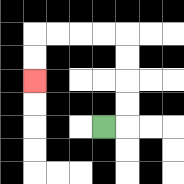{'start': '[4, 5]', 'end': '[1, 3]', 'path_directions': 'R,U,U,U,U,L,L,L,L,D,D', 'path_coordinates': '[[4, 5], [5, 5], [5, 4], [5, 3], [5, 2], [5, 1], [4, 1], [3, 1], [2, 1], [1, 1], [1, 2], [1, 3]]'}